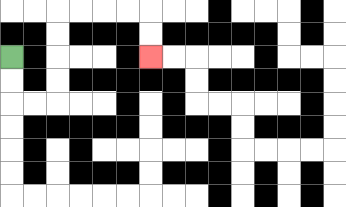{'start': '[0, 2]', 'end': '[6, 2]', 'path_directions': 'D,D,R,R,U,U,U,U,R,R,R,R,D,D', 'path_coordinates': '[[0, 2], [0, 3], [0, 4], [1, 4], [2, 4], [2, 3], [2, 2], [2, 1], [2, 0], [3, 0], [4, 0], [5, 0], [6, 0], [6, 1], [6, 2]]'}